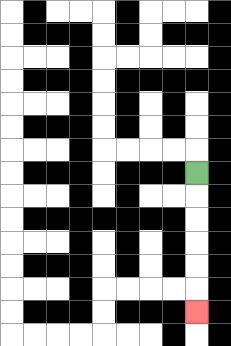{'start': '[8, 7]', 'end': '[8, 13]', 'path_directions': 'D,D,D,D,D,D', 'path_coordinates': '[[8, 7], [8, 8], [8, 9], [8, 10], [8, 11], [8, 12], [8, 13]]'}